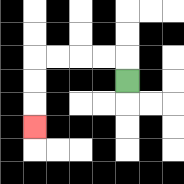{'start': '[5, 3]', 'end': '[1, 5]', 'path_directions': 'U,L,L,L,L,D,D,D', 'path_coordinates': '[[5, 3], [5, 2], [4, 2], [3, 2], [2, 2], [1, 2], [1, 3], [1, 4], [1, 5]]'}